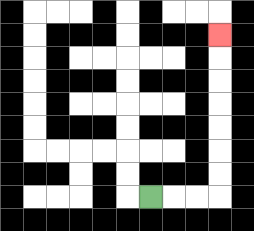{'start': '[6, 8]', 'end': '[9, 1]', 'path_directions': 'R,R,R,U,U,U,U,U,U,U', 'path_coordinates': '[[6, 8], [7, 8], [8, 8], [9, 8], [9, 7], [9, 6], [9, 5], [9, 4], [9, 3], [9, 2], [9, 1]]'}